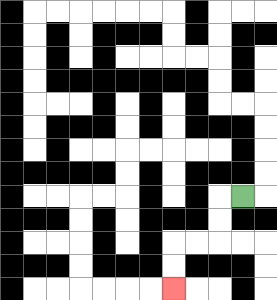{'start': '[10, 8]', 'end': '[7, 12]', 'path_directions': 'L,D,D,L,L,D,D', 'path_coordinates': '[[10, 8], [9, 8], [9, 9], [9, 10], [8, 10], [7, 10], [7, 11], [7, 12]]'}